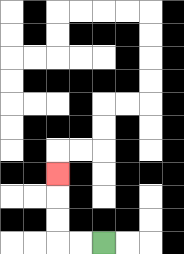{'start': '[4, 10]', 'end': '[2, 7]', 'path_directions': 'L,L,U,U,U', 'path_coordinates': '[[4, 10], [3, 10], [2, 10], [2, 9], [2, 8], [2, 7]]'}